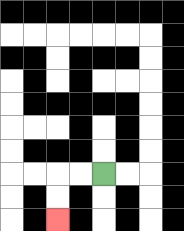{'start': '[4, 7]', 'end': '[2, 9]', 'path_directions': 'L,L,D,D', 'path_coordinates': '[[4, 7], [3, 7], [2, 7], [2, 8], [2, 9]]'}